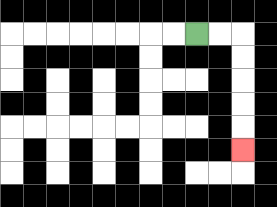{'start': '[8, 1]', 'end': '[10, 6]', 'path_directions': 'R,R,D,D,D,D,D', 'path_coordinates': '[[8, 1], [9, 1], [10, 1], [10, 2], [10, 3], [10, 4], [10, 5], [10, 6]]'}